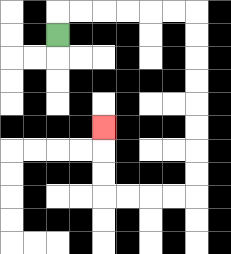{'start': '[2, 1]', 'end': '[4, 5]', 'path_directions': 'U,R,R,R,R,R,R,D,D,D,D,D,D,D,D,L,L,L,L,U,U,U', 'path_coordinates': '[[2, 1], [2, 0], [3, 0], [4, 0], [5, 0], [6, 0], [7, 0], [8, 0], [8, 1], [8, 2], [8, 3], [8, 4], [8, 5], [8, 6], [8, 7], [8, 8], [7, 8], [6, 8], [5, 8], [4, 8], [4, 7], [4, 6], [4, 5]]'}